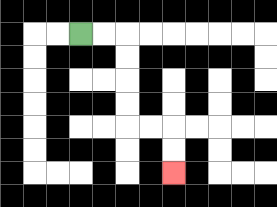{'start': '[3, 1]', 'end': '[7, 7]', 'path_directions': 'R,R,D,D,D,D,R,R,D,D', 'path_coordinates': '[[3, 1], [4, 1], [5, 1], [5, 2], [5, 3], [5, 4], [5, 5], [6, 5], [7, 5], [7, 6], [7, 7]]'}